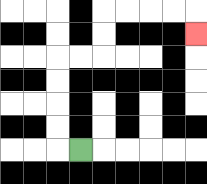{'start': '[3, 6]', 'end': '[8, 1]', 'path_directions': 'L,U,U,U,U,R,R,U,U,R,R,R,R,D', 'path_coordinates': '[[3, 6], [2, 6], [2, 5], [2, 4], [2, 3], [2, 2], [3, 2], [4, 2], [4, 1], [4, 0], [5, 0], [6, 0], [7, 0], [8, 0], [8, 1]]'}